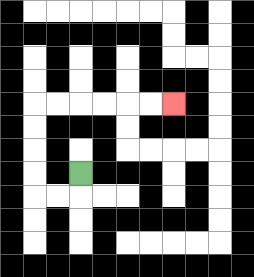{'start': '[3, 7]', 'end': '[7, 4]', 'path_directions': 'D,L,L,U,U,U,U,R,R,R,R,R,R', 'path_coordinates': '[[3, 7], [3, 8], [2, 8], [1, 8], [1, 7], [1, 6], [1, 5], [1, 4], [2, 4], [3, 4], [4, 4], [5, 4], [6, 4], [7, 4]]'}